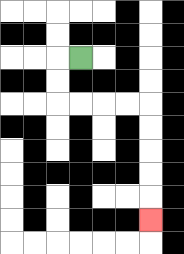{'start': '[3, 2]', 'end': '[6, 9]', 'path_directions': 'L,D,D,R,R,R,R,D,D,D,D,D', 'path_coordinates': '[[3, 2], [2, 2], [2, 3], [2, 4], [3, 4], [4, 4], [5, 4], [6, 4], [6, 5], [6, 6], [6, 7], [6, 8], [6, 9]]'}